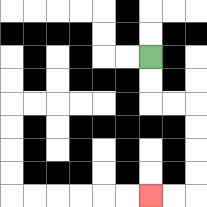{'start': '[6, 2]', 'end': '[6, 8]', 'path_directions': 'D,D,R,R,D,D,D,D,L,L', 'path_coordinates': '[[6, 2], [6, 3], [6, 4], [7, 4], [8, 4], [8, 5], [8, 6], [8, 7], [8, 8], [7, 8], [6, 8]]'}